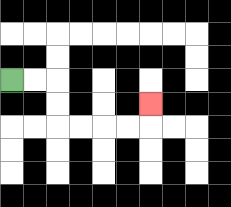{'start': '[0, 3]', 'end': '[6, 4]', 'path_directions': 'R,R,D,D,R,R,R,R,U', 'path_coordinates': '[[0, 3], [1, 3], [2, 3], [2, 4], [2, 5], [3, 5], [4, 5], [5, 5], [6, 5], [6, 4]]'}